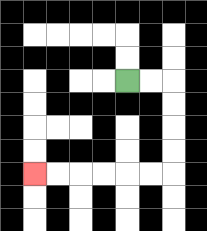{'start': '[5, 3]', 'end': '[1, 7]', 'path_directions': 'R,R,D,D,D,D,L,L,L,L,L,L', 'path_coordinates': '[[5, 3], [6, 3], [7, 3], [7, 4], [7, 5], [7, 6], [7, 7], [6, 7], [5, 7], [4, 7], [3, 7], [2, 7], [1, 7]]'}